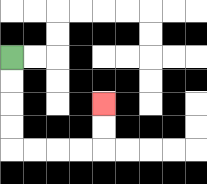{'start': '[0, 2]', 'end': '[4, 4]', 'path_directions': 'D,D,D,D,R,R,R,R,U,U', 'path_coordinates': '[[0, 2], [0, 3], [0, 4], [0, 5], [0, 6], [1, 6], [2, 6], [3, 6], [4, 6], [4, 5], [4, 4]]'}